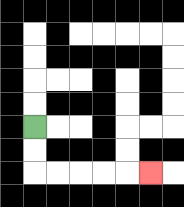{'start': '[1, 5]', 'end': '[6, 7]', 'path_directions': 'D,D,R,R,R,R,R', 'path_coordinates': '[[1, 5], [1, 6], [1, 7], [2, 7], [3, 7], [4, 7], [5, 7], [6, 7]]'}